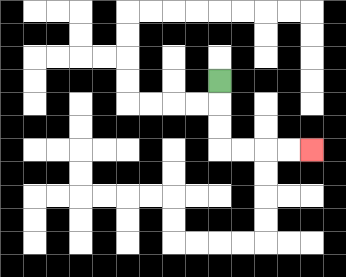{'start': '[9, 3]', 'end': '[13, 6]', 'path_directions': 'D,D,D,R,R,R,R', 'path_coordinates': '[[9, 3], [9, 4], [9, 5], [9, 6], [10, 6], [11, 6], [12, 6], [13, 6]]'}